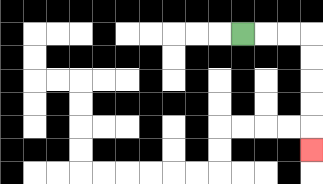{'start': '[10, 1]', 'end': '[13, 6]', 'path_directions': 'R,R,R,D,D,D,D,D', 'path_coordinates': '[[10, 1], [11, 1], [12, 1], [13, 1], [13, 2], [13, 3], [13, 4], [13, 5], [13, 6]]'}